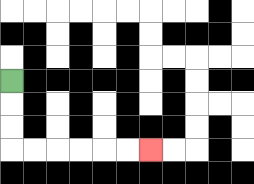{'start': '[0, 3]', 'end': '[6, 6]', 'path_directions': 'D,D,D,R,R,R,R,R,R', 'path_coordinates': '[[0, 3], [0, 4], [0, 5], [0, 6], [1, 6], [2, 6], [3, 6], [4, 6], [5, 6], [6, 6]]'}